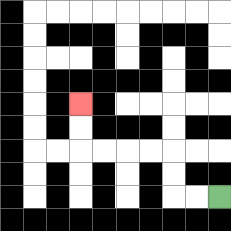{'start': '[9, 8]', 'end': '[3, 4]', 'path_directions': 'L,L,U,U,L,L,L,L,U,U', 'path_coordinates': '[[9, 8], [8, 8], [7, 8], [7, 7], [7, 6], [6, 6], [5, 6], [4, 6], [3, 6], [3, 5], [3, 4]]'}